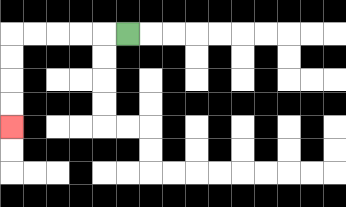{'start': '[5, 1]', 'end': '[0, 5]', 'path_directions': 'L,L,L,L,L,D,D,D,D', 'path_coordinates': '[[5, 1], [4, 1], [3, 1], [2, 1], [1, 1], [0, 1], [0, 2], [0, 3], [0, 4], [0, 5]]'}